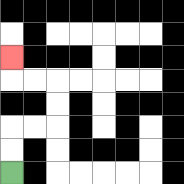{'start': '[0, 7]', 'end': '[0, 2]', 'path_directions': 'U,U,R,R,U,U,L,L,U', 'path_coordinates': '[[0, 7], [0, 6], [0, 5], [1, 5], [2, 5], [2, 4], [2, 3], [1, 3], [0, 3], [0, 2]]'}